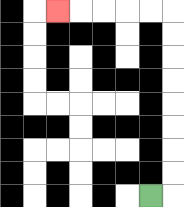{'start': '[6, 8]', 'end': '[2, 0]', 'path_directions': 'R,U,U,U,U,U,U,U,U,L,L,L,L,L', 'path_coordinates': '[[6, 8], [7, 8], [7, 7], [7, 6], [7, 5], [7, 4], [7, 3], [7, 2], [7, 1], [7, 0], [6, 0], [5, 0], [4, 0], [3, 0], [2, 0]]'}